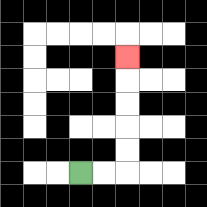{'start': '[3, 7]', 'end': '[5, 2]', 'path_directions': 'R,R,U,U,U,U,U', 'path_coordinates': '[[3, 7], [4, 7], [5, 7], [5, 6], [5, 5], [5, 4], [5, 3], [5, 2]]'}